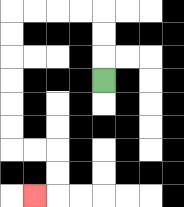{'start': '[4, 3]', 'end': '[1, 8]', 'path_directions': 'U,U,U,L,L,L,L,D,D,D,D,D,D,R,R,D,D,L', 'path_coordinates': '[[4, 3], [4, 2], [4, 1], [4, 0], [3, 0], [2, 0], [1, 0], [0, 0], [0, 1], [0, 2], [0, 3], [0, 4], [0, 5], [0, 6], [1, 6], [2, 6], [2, 7], [2, 8], [1, 8]]'}